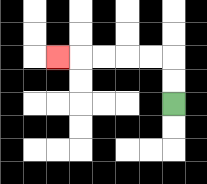{'start': '[7, 4]', 'end': '[2, 2]', 'path_directions': 'U,U,L,L,L,L,L', 'path_coordinates': '[[7, 4], [7, 3], [7, 2], [6, 2], [5, 2], [4, 2], [3, 2], [2, 2]]'}